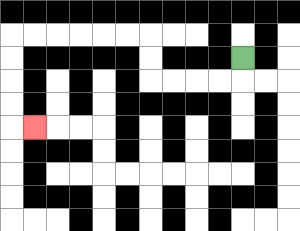{'start': '[10, 2]', 'end': '[1, 5]', 'path_directions': 'D,L,L,L,L,U,U,L,L,L,L,L,L,D,D,D,D,R', 'path_coordinates': '[[10, 2], [10, 3], [9, 3], [8, 3], [7, 3], [6, 3], [6, 2], [6, 1], [5, 1], [4, 1], [3, 1], [2, 1], [1, 1], [0, 1], [0, 2], [0, 3], [0, 4], [0, 5], [1, 5]]'}